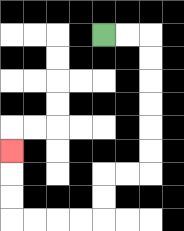{'start': '[4, 1]', 'end': '[0, 6]', 'path_directions': 'R,R,D,D,D,D,D,D,L,L,D,D,L,L,L,L,U,U,U', 'path_coordinates': '[[4, 1], [5, 1], [6, 1], [6, 2], [6, 3], [6, 4], [6, 5], [6, 6], [6, 7], [5, 7], [4, 7], [4, 8], [4, 9], [3, 9], [2, 9], [1, 9], [0, 9], [0, 8], [0, 7], [0, 6]]'}